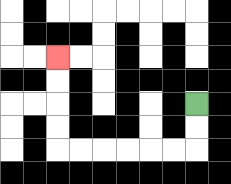{'start': '[8, 4]', 'end': '[2, 2]', 'path_directions': 'D,D,L,L,L,L,L,L,U,U,U,U', 'path_coordinates': '[[8, 4], [8, 5], [8, 6], [7, 6], [6, 6], [5, 6], [4, 6], [3, 6], [2, 6], [2, 5], [2, 4], [2, 3], [2, 2]]'}